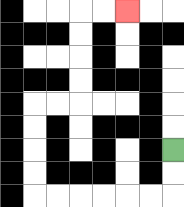{'start': '[7, 6]', 'end': '[5, 0]', 'path_directions': 'D,D,L,L,L,L,L,L,U,U,U,U,R,R,U,U,U,U,R,R', 'path_coordinates': '[[7, 6], [7, 7], [7, 8], [6, 8], [5, 8], [4, 8], [3, 8], [2, 8], [1, 8], [1, 7], [1, 6], [1, 5], [1, 4], [2, 4], [3, 4], [3, 3], [3, 2], [3, 1], [3, 0], [4, 0], [5, 0]]'}